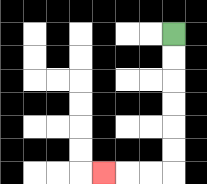{'start': '[7, 1]', 'end': '[4, 7]', 'path_directions': 'D,D,D,D,D,D,L,L,L', 'path_coordinates': '[[7, 1], [7, 2], [7, 3], [7, 4], [7, 5], [7, 6], [7, 7], [6, 7], [5, 7], [4, 7]]'}